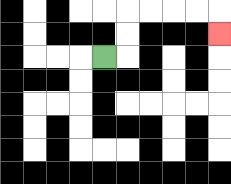{'start': '[4, 2]', 'end': '[9, 1]', 'path_directions': 'R,U,U,R,R,R,R,D', 'path_coordinates': '[[4, 2], [5, 2], [5, 1], [5, 0], [6, 0], [7, 0], [8, 0], [9, 0], [9, 1]]'}